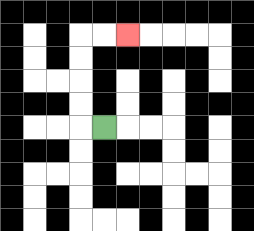{'start': '[4, 5]', 'end': '[5, 1]', 'path_directions': 'L,U,U,U,U,R,R', 'path_coordinates': '[[4, 5], [3, 5], [3, 4], [3, 3], [3, 2], [3, 1], [4, 1], [5, 1]]'}